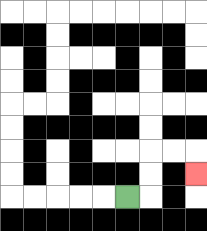{'start': '[5, 8]', 'end': '[8, 7]', 'path_directions': 'R,U,U,R,R,D', 'path_coordinates': '[[5, 8], [6, 8], [6, 7], [6, 6], [7, 6], [8, 6], [8, 7]]'}